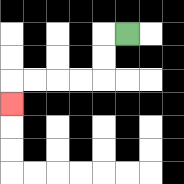{'start': '[5, 1]', 'end': '[0, 4]', 'path_directions': 'L,D,D,L,L,L,L,D', 'path_coordinates': '[[5, 1], [4, 1], [4, 2], [4, 3], [3, 3], [2, 3], [1, 3], [0, 3], [0, 4]]'}